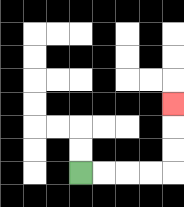{'start': '[3, 7]', 'end': '[7, 4]', 'path_directions': 'R,R,R,R,U,U,U', 'path_coordinates': '[[3, 7], [4, 7], [5, 7], [6, 7], [7, 7], [7, 6], [7, 5], [7, 4]]'}